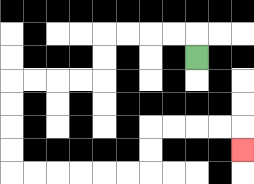{'start': '[8, 2]', 'end': '[10, 6]', 'path_directions': 'U,L,L,L,L,D,D,L,L,L,L,D,D,D,D,R,R,R,R,R,R,U,U,R,R,R,R,D', 'path_coordinates': '[[8, 2], [8, 1], [7, 1], [6, 1], [5, 1], [4, 1], [4, 2], [4, 3], [3, 3], [2, 3], [1, 3], [0, 3], [0, 4], [0, 5], [0, 6], [0, 7], [1, 7], [2, 7], [3, 7], [4, 7], [5, 7], [6, 7], [6, 6], [6, 5], [7, 5], [8, 5], [9, 5], [10, 5], [10, 6]]'}